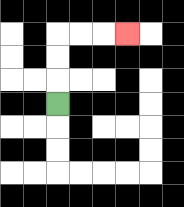{'start': '[2, 4]', 'end': '[5, 1]', 'path_directions': 'U,U,U,R,R,R', 'path_coordinates': '[[2, 4], [2, 3], [2, 2], [2, 1], [3, 1], [4, 1], [5, 1]]'}